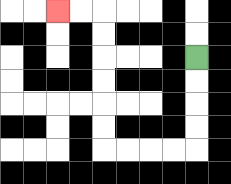{'start': '[8, 2]', 'end': '[2, 0]', 'path_directions': 'D,D,D,D,L,L,L,L,U,U,U,U,U,U,L,L', 'path_coordinates': '[[8, 2], [8, 3], [8, 4], [8, 5], [8, 6], [7, 6], [6, 6], [5, 6], [4, 6], [4, 5], [4, 4], [4, 3], [4, 2], [4, 1], [4, 0], [3, 0], [2, 0]]'}